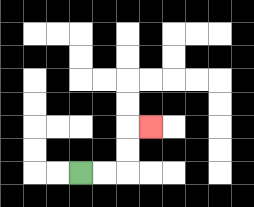{'start': '[3, 7]', 'end': '[6, 5]', 'path_directions': 'R,R,U,U,R', 'path_coordinates': '[[3, 7], [4, 7], [5, 7], [5, 6], [5, 5], [6, 5]]'}